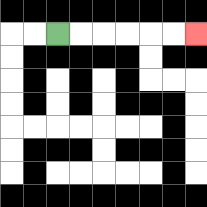{'start': '[2, 1]', 'end': '[8, 1]', 'path_directions': 'R,R,R,R,R,R', 'path_coordinates': '[[2, 1], [3, 1], [4, 1], [5, 1], [6, 1], [7, 1], [8, 1]]'}